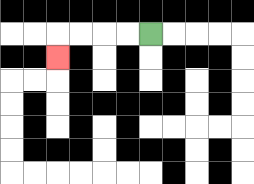{'start': '[6, 1]', 'end': '[2, 2]', 'path_directions': 'L,L,L,L,D', 'path_coordinates': '[[6, 1], [5, 1], [4, 1], [3, 1], [2, 1], [2, 2]]'}